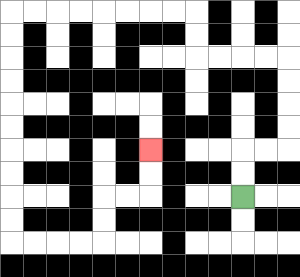{'start': '[10, 8]', 'end': '[6, 6]', 'path_directions': 'U,U,R,R,U,U,U,U,L,L,L,L,U,U,L,L,L,L,L,L,L,L,D,D,D,D,D,D,D,D,D,D,R,R,R,R,U,U,R,R,U,U', 'path_coordinates': '[[10, 8], [10, 7], [10, 6], [11, 6], [12, 6], [12, 5], [12, 4], [12, 3], [12, 2], [11, 2], [10, 2], [9, 2], [8, 2], [8, 1], [8, 0], [7, 0], [6, 0], [5, 0], [4, 0], [3, 0], [2, 0], [1, 0], [0, 0], [0, 1], [0, 2], [0, 3], [0, 4], [0, 5], [0, 6], [0, 7], [0, 8], [0, 9], [0, 10], [1, 10], [2, 10], [3, 10], [4, 10], [4, 9], [4, 8], [5, 8], [6, 8], [6, 7], [6, 6]]'}